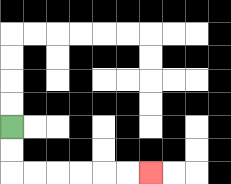{'start': '[0, 5]', 'end': '[6, 7]', 'path_directions': 'D,D,R,R,R,R,R,R', 'path_coordinates': '[[0, 5], [0, 6], [0, 7], [1, 7], [2, 7], [3, 7], [4, 7], [5, 7], [6, 7]]'}